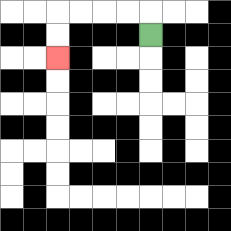{'start': '[6, 1]', 'end': '[2, 2]', 'path_directions': 'U,L,L,L,L,D,D', 'path_coordinates': '[[6, 1], [6, 0], [5, 0], [4, 0], [3, 0], [2, 0], [2, 1], [2, 2]]'}